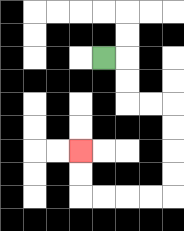{'start': '[4, 2]', 'end': '[3, 6]', 'path_directions': 'R,D,D,R,R,D,D,D,D,L,L,L,L,U,U', 'path_coordinates': '[[4, 2], [5, 2], [5, 3], [5, 4], [6, 4], [7, 4], [7, 5], [7, 6], [7, 7], [7, 8], [6, 8], [5, 8], [4, 8], [3, 8], [3, 7], [3, 6]]'}